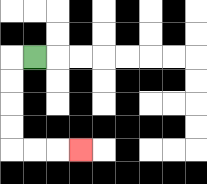{'start': '[1, 2]', 'end': '[3, 6]', 'path_directions': 'L,D,D,D,D,R,R,R', 'path_coordinates': '[[1, 2], [0, 2], [0, 3], [0, 4], [0, 5], [0, 6], [1, 6], [2, 6], [3, 6]]'}